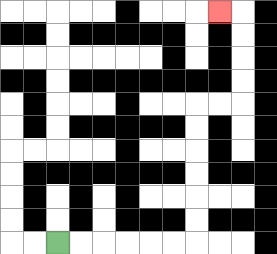{'start': '[2, 10]', 'end': '[9, 0]', 'path_directions': 'R,R,R,R,R,R,U,U,U,U,U,U,R,R,U,U,U,U,L', 'path_coordinates': '[[2, 10], [3, 10], [4, 10], [5, 10], [6, 10], [7, 10], [8, 10], [8, 9], [8, 8], [8, 7], [8, 6], [8, 5], [8, 4], [9, 4], [10, 4], [10, 3], [10, 2], [10, 1], [10, 0], [9, 0]]'}